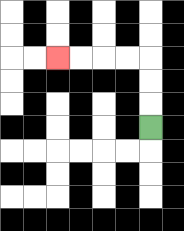{'start': '[6, 5]', 'end': '[2, 2]', 'path_directions': 'U,U,U,L,L,L,L', 'path_coordinates': '[[6, 5], [6, 4], [6, 3], [6, 2], [5, 2], [4, 2], [3, 2], [2, 2]]'}